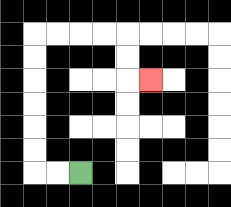{'start': '[3, 7]', 'end': '[6, 3]', 'path_directions': 'L,L,U,U,U,U,U,U,R,R,R,R,D,D,R', 'path_coordinates': '[[3, 7], [2, 7], [1, 7], [1, 6], [1, 5], [1, 4], [1, 3], [1, 2], [1, 1], [2, 1], [3, 1], [4, 1], [5, 1], [5, 2], [5, 3], [6, 3]]'}